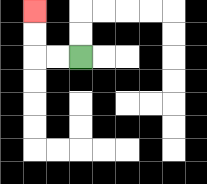{'start': '[3, 2]', 'end': '[1, 0]', 'path_directions': 'L,L,U,U', 'path_coordinates': '[[3, 2], [2, 2], [1, 2], [1, 1], [1, 0]]'}